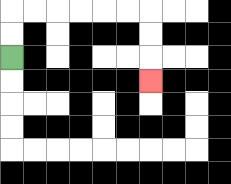{'start': '[0, 2]', 'end': '[6, 3]', 'path_directions': 'U,U,R,R,R,R,R,R,D,D,D', 'path_coordinates': '[[0, 2], [0, 1], [0, 0], [1, 0], [2, 0], [3, 0], [4, 0], [5, 0], [6, 0], [6, 1], [6, 2], [6, 3]]'}